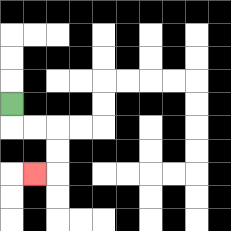{'start': '[0, 4]', 'end': '[1, 7]', 'path_directions': 'D,R,R,D,D,L', 'path_coordinates': '[[0, 4], [0, 5], [1, 5], [2, 5], [2, 6], [2, 7], [1, 7]]'}